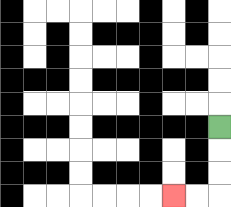{'start': '[9, 5]', 'end': '[7, 8]', 'path_directions': 'D,D,D,L,L', 'path_coordinates': '[[9, 5], [9, 6], [9, 7], [9, 8], [8, 8], [7, 8]]'}